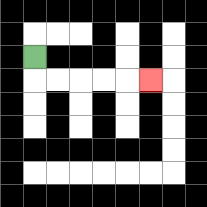{'start': '[1, 2]', 'end': '[6, 3]', 'path_directions': 'D,R,R,R,R,R', 'path_coordinates': '[[1, 2], [1, 3], [2, 3], [3, 3], [4, 3], [5, 3], [6, 3]]'}